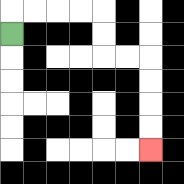{'start': '[0, 1]', 'end': '[6, 6]', 'path_directions': 'U,R,R,R,R,D,D,R,R,D,D,D,D', 'path_coordinates': '[[0, 1], [0, 0], [1, 0], [2, 0], [3, 0], [4, 0], [4, 1], [4, 2], [5, 2], [6, 2], [6, 3], [6, 4], [6, 5], [6, 6]]'}